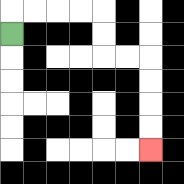{'start': '[0, 1]', 'end': '[6, 6]', 'path_directions': 'U,R,R,R,R,D,D,R,R,D,D,D,D', 'path_coordinates': '[[0, 1], [0, 0], [1, 0], [2, 0], [3, 0], [4, 0], [4, 1], [4, 2], [5, 2], [6, 2], [6, 3], [6, 4], [6, 5], [6, 6]]'}